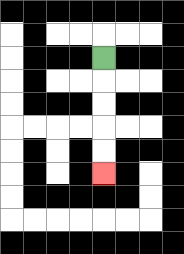{'start': '[4, 2]', 'end': '[4, 7]', 'path_directions': 'D,D,D,D,D', 'path_coordinates': '[[4, 2], [4, 3], [4, 4], [4, 5], [4, 6], [4, 7]]'}